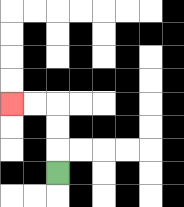{'start': '[2, 7]', 'end': '[0, 4]', 'path_directions': 'U,U,U,L,L', 'path_coordinates': '[[2, 7], [2, 6], [2, 5], [2, 4], [1, 4], [0, 4]]'}